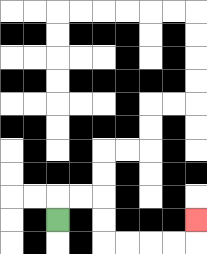{'start': '[2, 9]', 'end': '[8, 9]', 'path_directions': 'U,R,R,D,D,R,R,R,R,U', 'path_coordinates': '[[2, 9], [2, 8], [3, 8], [4, 8], [4, 9], [4, 10], [5, 10], [6, 10], [7, 10], [8, 10], [8, 9]]'}